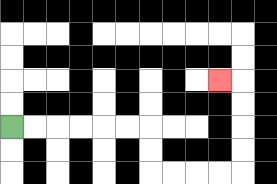{'start': '[0, 5]', 'end': '[9, 3]', 'path_directions': 'R,R,R,R,R,R,D,D,R,R,R,R,U,U,U,U,L', 'path_coordinates': '[[0, 5], [1, 5], [2, 5], [3, 5], [4, 5], [5, 5], [6, 5], [6, 6], [6, 7], [7, 7], [8, 7], [9, 7], [10, 7], [10, 6], [10, 5], [10, 4], [10, 3], [9, 3]]'}